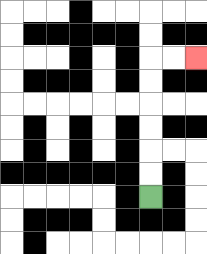{'start': '[6, 8]', 'end': '[8, 2]', 'path_directions': 'U,U,U,U,U,U,R,R', 'path_coordinates': '[[6, 8], [6, 7], [6, 6], [6, 5], [6, 4], [6, 3], [6, 2], [7, 2], [8, 2]]'}